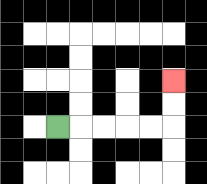{'start': '[2, 5]', 'end': '[7, 3]', 'path_directions': 'R,R,R,R,R,U,U', 'path_coordinates': '[[2, 5], [3, 5], [4, 5], [5, 5], [6, 5], [7, 5], [7, 4], [7, 3]]'}